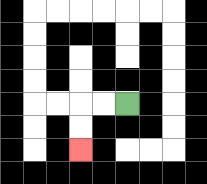{'start': '[5, 4]', 'end': '[3, 6]', 'path_directions': 'L,L,D,D', 'path_coordinates': '[[5, 4], [4, 4], [3, 4], [3, 5], [3, 6]]'}